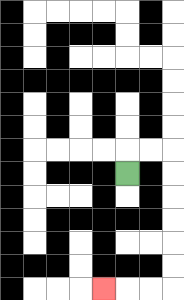{'start': '[5, 7]', 'end': '[4, 12]', 'path_directions': 'U,R,R,D,D,D,D,D,D,L,L,L', 'path_coordinates': '[[5, 7], [5, 6], [6, 6], [7, 6], [7, 7], [7, 8], [7, 9], [7, 10], [7, 11], [7, 12], [6, 12], [5, 12], [4, 12]]'}